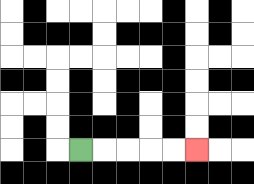{'start': '[3, 6]', 'end': '[8, 6]', 'path_directions': 'R,R,R,R,R', 'path_coordinates': '[[3, 6], [4, 6], [5, 6], [6, 6], [7, 6], [8, 6]]'}